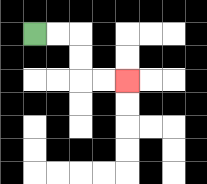{'start': '[1, 1]', 'end': '[5, 3]', 'path_directions': 'R,R,D,D,R,R', 'path_coordinates': '[[1, 1], [2, 1], [3, 1], [3, 2], [3, 3], [4, 3], [5, 3]]'}